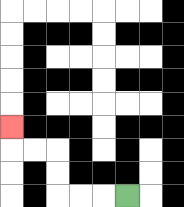{'start': '[5, 8]', 'end': '[0, 5]', 'path_directions': 'L,L,L,U,U,L,L,U', 'path_coordinates': '[[5, 8], [4, 8], [3, 8], [2, 8], [2, 7], [2, 6], [1, 6], [0, 6], [0, 5]]'}